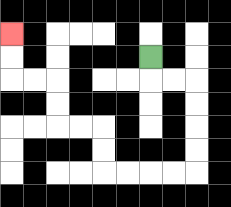{'start': '[6, 2]', 'end': '[0, 1]', 'path_directions': 'D,R,R,D,D,D,D,L,L,L,L,U,U,L,L,U,U,L,L,U,U', 'path_coordinates': '[[6, 2], [6, 3], [7, 3], [8, 3], [8, 4], [8, 5], [8, 6], [8, 7], [7, 7], [6, 7], [5, 7], [4, 7], [4, 6], [4, 5], [3, 5], [2, 5], [2, 4], [2, 3], [1, 3], [0, 3], [0, 2], [0, 1]]'}